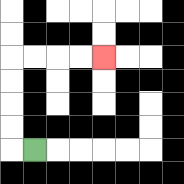{'start': '[1, 6]', 'end': '[4, 2]', 'path_directions': 'L,U,U,U,U,R,R,R,R', 'path_coordinates': '[[1, 6], [0, 6], [0, 5], [0, 4], [0, 3], [0, 2], [1, 2], [2, 2], [3, 2], [4, 2]]'}